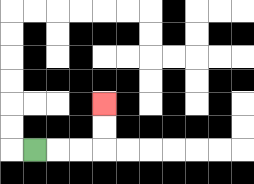{'start': '[1, 6]', 'end': '[4, 4]', 'path_directions': 'R,R,R,U,U', 'path_coordinates': '[[1, 6], [2, 6], [3, 6], [4, 6], [4, 5], [4, 4]]'}